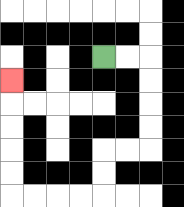{'start': '[4, 2]', 'end': '[0, 3]', 'path_directions': 'R,R,D,D,D,D,L,L,D,D,L,L,L,L,U,U,U,U,U', 'path_coordinates': '[[4, 2], [5, 2], [6, 2], [6, 3], [6, 4], [6, 5], [6, 6], [5, 6], [4, 6], [4, 7], [4, 8], [3, 8], [2, 8], [1, 8], [0, 8], [0, 7], [0, 6], [0, 5], [0, 4], [0, 3]]'}